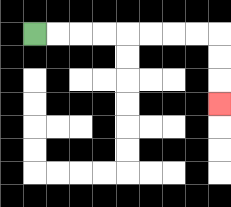{'start': '[1, 1]', 'end': '[9, 4]', 'path_directions': 'R,R,R,R,R,R,R,R,D,D,D', 'path_coordinates': '[[1, 1], [2, 1], [3, 1], [4, 1], [5, 1], [6, 1], [7, 1], [8, 1], [9, 1], [9, 2], [9, 3], [9, 4]]'}